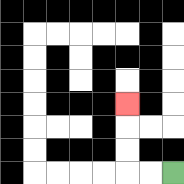{'start': '[7, 7]', 'end': '[5, 4]', 'path_directions': 'L,L,U,U,U', 'path_coordinates': '[[7, 7], [6, 7], [5, 7], [5, 6], [5, 5], [5, 4]]'}